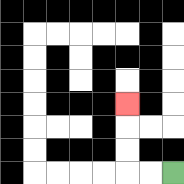{'start': '[7, 7]', 'end': '[5, 4]', 'path_directions': 'L,L,U,U,U', 'path_coordinates': '[[7, 7], [6, 7], [5, 7], [5, 6], [5, 5], [5, 4]]'}